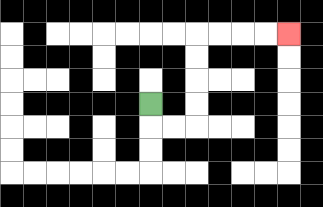{'start': '[6, 4]', 'end': '[12, 1]', 'path_directions': 'D,R,R,U,U,U,U,R,R,R,R', 'path_coordinates': '[[6, 4], [6, 5], [7, 5], [8, 5], [8, 4], [8, 3], [8, 2], [8, 1], [9, 1], [10, 1], [11, 1], [12, 1]]'}